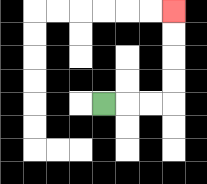{'start': '[4, 4]', 'end': '[7, 0]', 'path_directions': 'R,R,R,U,U,U,U', 'path_coordinates': '[[4, 4], [5, 4], [6, 4], [7, 4], [7, 3], [7, 2], [7, 1], [7, 0]]'}